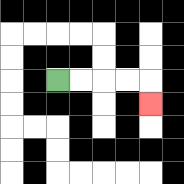{'start': '[2, 3]', 'end': '[6, 4]', 'path_directions': 'R,R,R,R,D', 'path_coordinates': '[[2, 3], [3, 3], [4, 3], [5, 3], [6, 3], [6, 4]]'}